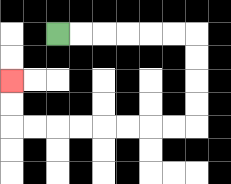{'start': '[2, 1]', 'end': '[0, 3]', 'path_directions': 'R,R,R,R,R,R,D,D,D,D,L,L,L,L,L,L,L,L,U,U', 'path_coordinates': '[[2, 1], [3, 1], [4, 1], [5, 1], [6, 1], [7, 1], [8, 1], [8, 2], [8, 3], [8, 4], [8, 5], [7, 5], [6, 5], [5, 5], [4, 5], [3, 5], [2, 5], [1, 5], [0, 5], [0, 4], [0, 3]]'}